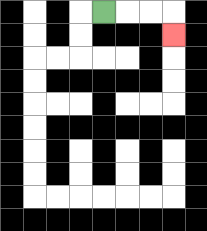{'start': '[4, 0]', 'end': '[7, 1]', 'path_directions': 'R,R,R,D', 'path_coordinates': '[[4, 0], [5, 0], [6, 0], [7, 0], [7, 1]]'}